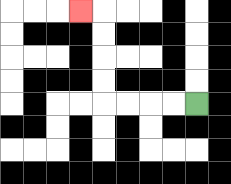{'start': '[8, 4]', 'end': '[3, 0]', 'path_directions': 'L,L,L,L,U,U,U,U,L', 'path_coordinates': '[[8, 4], [7, 4], [6, 4], [5, 4], [4, 4], [4, 3], [4, 2], [4, 1], [4, 0], [3, 0]]'}